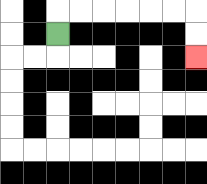{'start': '[2, 1]', 'end': '[8, 2]', 'path_directions': 'U,R,R,R,R,R,R,D,D', 'path_coordinates': '[[2, 1], [2, 0], [3, 0], [4, 0], [5, 0], [6, 0], [7, 0], [8, 0], [8, 1], [8, 2]]'}